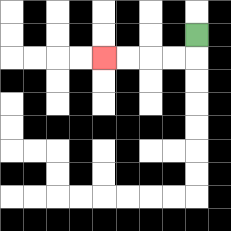{'start': '[8, 1]', 'end': '[4, 2]', 'path_directions': 'D,L,L,L,L', 'path_coordinates': '[[8, 1], [8, 2], [7, 2], [6, 2], [5, 2], [4, 2]]'}